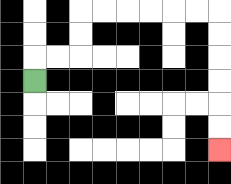{'start': '[1, 3]', 'end': '[9, 6]', 'path_directions': 'U,R,R,U,U,R,R,R,R,R,R,D,D,D,D,D,D', 'path_coordinates': '[[1, 3], [1, 2], [2, 2], [3, 2], [3, 1], [3, 0], [4, 0], [5, 0], [6, 0], [7, 0], [8, 0], [9, 0], [9, 1], [9, 2], [9, 3], [9, 4], [9, 5], [9, 6]]'}